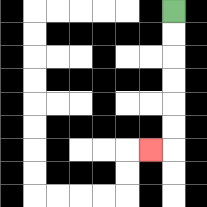{'start': '[7, 0]', 'end': '[6, 6]', 'path_directions': 'D,D,D,D,D,D,L', 'path_coordinates': '[[7, 0], [7, 1], [7, 2], [7, 3], [7, 4], [7, 5], [7, 6], [6, 6]]'}